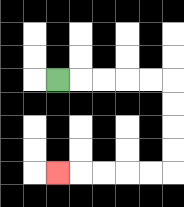{'start': '[2, 3]', 'end': '[2, 7]', 'path_directions': 'R,R,R,R,R,D,D,D,D,L,L,L,L,L', 'path_coordinates': '[[2, 3], [3, 3], [4, 3], [5, 3], [6, 3], [7, 3], [7, 4], [7, 5], [7, 6], [7, 7], [6, 7], [5, 7], [4, 7], [3, 7], [2, 7]]'}